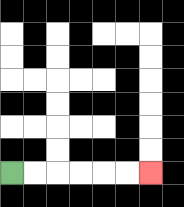{'start': '[0, 7]', 'end': '[6, 7]', 'path_directions': 'R,R,R,R,R,R', 'path_coordinates': '[[0, 7], [1, 7], [2, 7], [3, 7], [4, 7], [5, 7], [6, 7]]'}